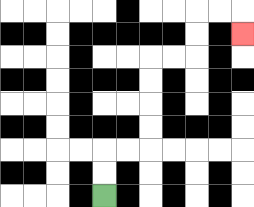{'start': '[4, 8]', 'end': '[10, 1]', 'path_directions': 'U,U,R,R,U,U,U,U,R,R,U,U,R,R,D', 'path_coordinates': '[[4, 8], [4, 7], [4, 6], [5, 6], [6, 6], [6, 5], [6, 4], [6, 3], [6, 2], [7, 2], [8, 2], [8, 1], [8, 0], [9, 0], [10, 0], [10, 1]]'}